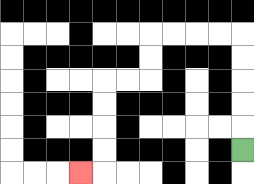{'start': '[10, 6]', 'end': '[3, 7]', 'path_directions': 'U,U,U,U,U,L,L,L,L,D,D,L,L,D,D,D,D,L', 'path_coordinates': '[[10, 6], [10, 5], [10, 4], [10, 3], [10, 2], [10, 1], [9, 1], [8, 1], [7, 1], [6, 1], [6, 2], [6, 3], [5, 3], [4, 3], [4, 4], [4, 5], [4, 6], [4, 7], [3, 7]]'}